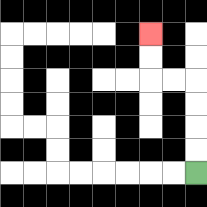{'start': '[8, 7]', 'end': '[6, 1]', 'path_directions': 'U,U,U,U,L,L,U,U', 'path_coordinates': '[[8, 7], [8, 6], [8, 5], [8, 4], [8, 3], [7, 3], [6, 3], [6, 2], [6, 1]]'}